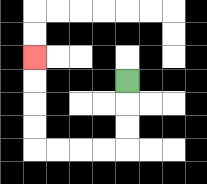{'start': '[5, 3]', 'end': '[1, 2]', 'path_directions': 'D,D,D,L,L,L,L,U,U,U,U', 'path_coordinates': '[[5, 3], [5, 4], [5, 5], [5, 6], [4, 6], [3, 6], [2, 6], [1, 6], [1, 5], [1, 4], [1, 3], [1, 2]]'}